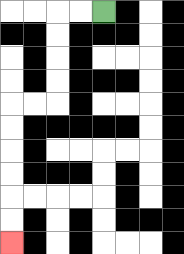{'start': '[4, 0]', 'end': '[0, 10]', 'path_directions': 'L,L,D,D,D,D,L,L,D,D,D,D,D,D', 'path_coordinates': '[[4, 0], [3, 0], [2, 0], [2, 1], [2, 2], [2, 3], [2, 4], [1, 4], [0, 4], [0, 5], [0, 6], [0, 7], [0, 8], [0, 9], [0, 10]]'}